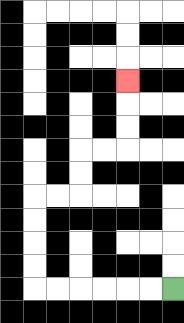{'start': '[7, 12]', 'end': '[5, 3]', 'path_directions': 'L,L,L,L,L,L,U,U,U,U,R,R,U,U,R,R,U,U,U', 'path_coordinates': '[[7, 12], [6, 12], [5, 12], [4, 12], [3, 12], [2, 12], [1, 12], [1, 11], [1, 10], [1, 9], [1, 8], [2, 8], [3, 8], [3, 7], [3, 6], [4, 6], [5, 6], [5, 5], [5, 4], [5, 3]]'}